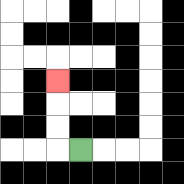{'start': '[3, 6]', 'end': '[2, 3]', 'path_directions': 'L,U,U,U', 'path_coordinates': '[[3, 6], [2, 6], [2, 5], [2, 4], [2, 3]]'}